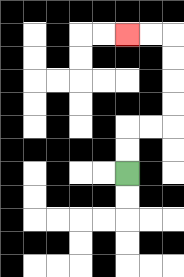{'start': '[5, 7]', 'end': '[5, 1]', 'path_directions': 'U,U,R,R,U,U,U,U,L,L', 'path_coordinates': '[[5, 7], [5, 6], [5, 5], [6, 5], [7, 5], [7, 4], [7, 3], [7, 2], [7, 1], [6, 1], [5, 1]]'}